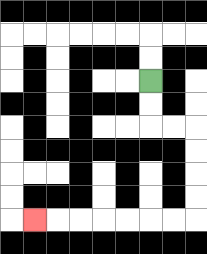{'start': '[6, 3]', 'end': '[1, 9]', 'path_directions': 'D,D,R,R,D,D,D,D,L,L,L,L,L,L,L', 'path_coordinates': '[[6, 3], [6, 4], [6, 5], [7, 5], [8, 5], [8, 6], [8, 7], [8, 8], [8, 9], [7, 9], [6, 9], [5, 9], [4, 9], [3, 9], [2, 9], [1, 9]]'}